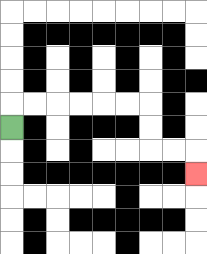{'start': '[0, 5]', 'end': '[8, 7]', 'path_directions': 'U,R,R,R,R,R,R,D,D,R,R,D', 'path_coordinates': '[[0, 5], [0, 4], [1, 4], [2, 4], [3, 4], [4, 4], [5, 4], [6, 4], [6, 5], [6, 6], [7, 6], [8, 6], [8, 7]]'}